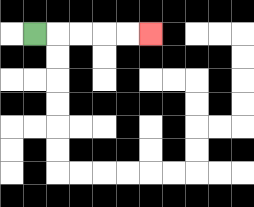{'start': '[1, 1]', 'end': '[6, 1]', 'path_directions': 'R,R,R,R,R', 'path_coordinates': '[[1, 1], [2, 1], [3, 1], [4, 1], [5, 1], [6, 1]]'}